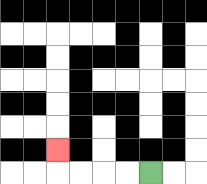{'start': '[6, 7]', 'end': '[2, 6]', 'path_directions': 'L,L,L,L,U', 'path_coordinates': '[[6, 7], [5, 7], [4, 7], [3, 7], [2, 7], [2, 6]]'}